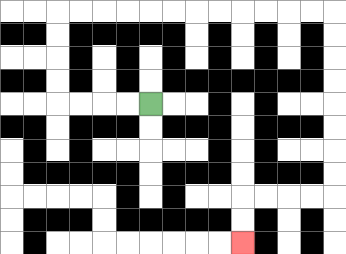{'start': '[6, 4]', 'end': '[10, 10]', 'path_directions': 'L,L,L,L,U,U,U,U,R,R,R,R,R,R,R,R,R,R,R,R,D,D,D,D,D,D,D,D,L,L,L,L,D,D', 'path_coordinates': '[[6, 4], [5, 4], [4, 4], [3, 4], [2, 4], [2, 3], [2, 2], [2, 1], [2, 0], [3, 0], [4, 0], [5, 0], [6, 0], [7, 0], [8, 0], [9, 0], [10, 0], [11, 0], [12, 0], [13, 0], [14, 0], [14, 1], [14, 2], [14, 3], [14, 4], [14, 5], [14, 6], [14, 7], [14, 8], [13, 8], [12, 8], [11, 8], [10, 8], [10, 9], [10, 10]]'}